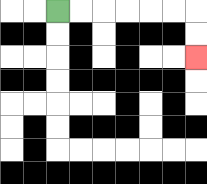{'start': '[2, 0]', 'end': '[8, 2]', 'path_directions': 'R,R,R,R,R,R,D,D', 'path_coordinates': '[[2, 0], [3, 0], [4, 0], [5, 0], [6, 0], [7, 0], [8, 0], [8, 1], [8, 2]]'}